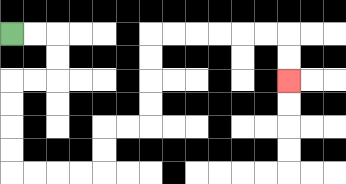{'start': '[0, 1]', 'end': '[12, 3]', 'path_directions': 'R,R,D,D,L,L,D,D,D,D,R,R,R,R,U,U,R,R,U,U,U,U,R,R,R,R,R,R,D,D', 'path_coordinates': '[[0, 1], [1, 1], [2, 1], [2, 2], [2, 3], [1, 3], [0, 3], [0, 4], [0, 5], [0, 6], [0, 7], [1, 7], [2, 7], [3, 7], [4, 7], [4, 6], [4, 5], [5, 5], [6, 5], [6, 4], [6, 3], [6, 2], [6, 1], [7, 1], [8, 1], [9, 1], [10, 1], [11, 1], [12, 1], [12, 2], [12, 3]]'}